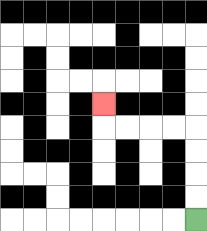{'start': '[8, 9]', 'end': '[4, 4]', 'path_directions': 'U,U,U,U,L,L,L,L,U', 'path_coordinates': '[[8, 9], [8, 8], [8, 7], [8, 6], [8, 5], [7, 5], [6, 5], [5, 5], [4, 5], [4, 4]]'}